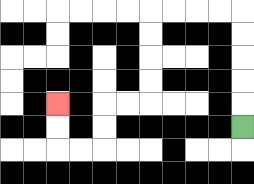{'start': '[10, 5]', 'end': '[2, 4]', 'path_directions': 'U,U,U,U,U,L,L,L,L,D,D,D,D,L,L,D,D,L,L,U,U', 'path_coordinates': '[[10, 5], [10, 4], [10, 3], [10, 2], [10, 1], [10, 0], [9, 0], [8, 0], [7, 0], [6, 0], [6, 1], [6, 2], [6, 3], [6, 4], [5, 4], [4, 4], [4, 5], [4, 6], [3, 6], [2, 6], [2, 5], [2, 4]]'}